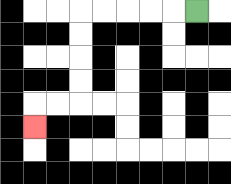{'start': '[8, 0]', 'end': '[1, 5]', 'path_directions': 'L,L,L,L,L,D,D,D,D,L,L,D', 'path_coordinates': '[[8, 0], [7, 0], [6, 0], [5, 0], [4, 0], [3, 0], [3, 1], [3, 2], [3, 3], [3, 4], [2, 4], [1, 4], [1, 5]]'}